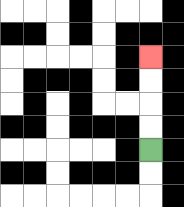{'start': '[6, 6]', 'end': '[6, 2]', 'path_directions': 'U,U,U,U', 'path_coordinates': '[[6, 6], [6, 5], [6, 4], [6, 3], [6, 2]]'}